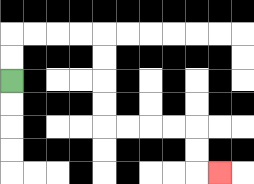{'start': '[0, 3]', 'end': '[9, 7]', 'path_directions': 'U,U,R,R,R,R,D,D,D,D,R,R,R,R,D,D,R', 'path_coordinates': '[[0, 3], [0, 2], [0, 1], [1, 1], [2, 1], [3, 1], [4, 1], [4, 2], [4, 3], [4, 4], [4, 5], [5, 5], [6, 5], [7, 5], [8, 5], [8, 6], [8, 7], [9, 7]]'}